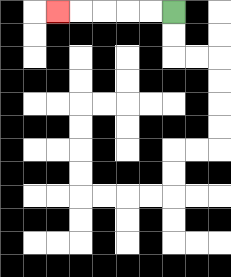{'start': '[7, 0]', 'end': '[2, 0]', 'path_directions': 'L,L,L,L,L', 'path_coordinates': '[[7, 0], [6, 0], [5, 0], [4, 0], [3, 0], [2, 0]]'}